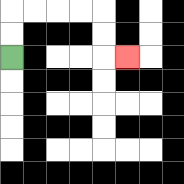{'start': '[0, 2]', 'end': '[5, 2]', 'path_directions': 'U,U,R,R,R,R,D,D,R', 'path_coordinates': '[[0, 2], [0, 1], [0, 0], [1, 0], [2, 0], [3, 0], [4, 0], [4, 1], [4, 2], [5, 2]]'}